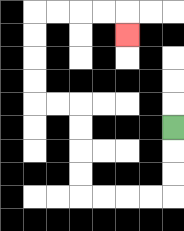{'start': '[7, 5]', 'end': '[5, 1]', 'path_directions': 'D,D,D,L,L,L,L,U,U,U,U,L,L,U,U,U,U,R,R,R,R,D', 'path_coordinates': '[[7, 5], [7, 6], [7, 7], [7, 8], [6, 8], [5, 8], [4, 8], [3, 8], [3, 7], [3, 6], [3, 5], [3, 4], [2, 4], [1, 4], [1, 3], [1, 2], [1, 1], [1, 0], [2, 0], [3, 0], [4, 0], [5, 0], [5, 1]]'}